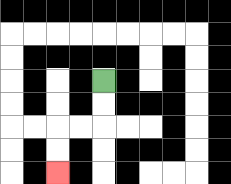{'start': '[4, 3]', 'end': '[2, 7]', 'path_directions': 'D,D,L,L,D,D', 'path_coordinates': '[[4, 3], [4, 4], [4, 5], [3, 5], [2, 5], [2, 6], [2, 7]]'}